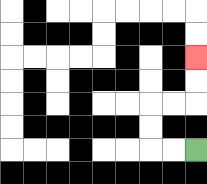{'start': '[8, 6]', 'end': '[8, 2]', 'path_directions': 'L,L,U,U,R,R,U,U', 'path_coordinates': '[[8, 6], [7, 6], [6, 6], [6, 5], [6, 4], [7, 4], [8, 4], [8, 3], [8, 2]]'}